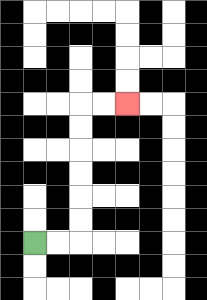{'start': '[1, 10]', 'end': '[5, 4]', 'path_directions': 'R,R,U,U,U,U,U,U,R,R', 'path_coordinates': '[[1, 10], [2, 10], [3, 10], [3, 9], [3, 8], [3, 7], [3, 6], [3, 5], [3, 4], [4, 4], [5, 4]]'}